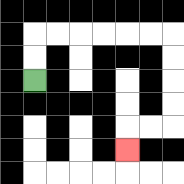{'start': '[1, 3]', 'end': '[5, 6]', 'path_directions': 'U,U,R,R,R,R,R,R,D,D,D,D,L,L,D', 'path_coordinates': '[[1, 3], [1, 2], [1, 1], [2, 1], [3, 1], [4, 1], [5, 1], [6, 1], [7, 1], [7, 2], [7, 3], [7, 4], [7, 5], [6, 5], [5, 5], [5, 6]]'}